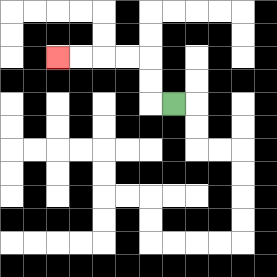{'start': '[7, 4]', 'end': '[2, 2]', 'path_directions': 'L,U,U,L,L,L,L', 'path_coordinates': '[[7, 4], [6, 4], [6, 3], [6, 2], [5, 2], [4, 2], [3, 2], [2, 2]]'}